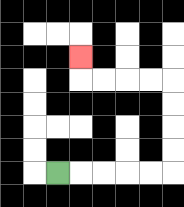{'start': '[2, 7]', 'end': '[3, 2]', 'path_directions': 'R,R,R,R,R,U,U,U,U,L,L,L,L,U', 'path_coordinates': '[[2, 7], [3, 7], [4, 7], [5, 7], [6, 7], [7, 7], [7, 6], [7, 5], [7, 4], [7, 3], [6, 3], [5, 3], [4, 3], [3, 3], [3, 2]]'}